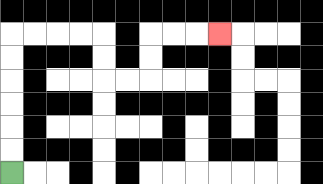{'start': '[0, 7]', 'end': '[9, 1]', 'path_directions': 'U,U,U,U,U,U,R,R,R,R,D,D,R,R,U,U,R,R,R', 'path_coordinates': '[[0, 7], [0, 6], [0, 5], [0, 4], [0, 3], [0, 2], [0, 1], [1, 1], [2, 1], [3, 1], [4, 1], [4, 2], [4, 3], [5, 3], [6, 3], [6, 2], [6, 1], [7, 1], [8, 1], [9, 1]]'}